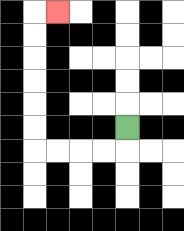{'start': '[5, 5]', 'end': '[2, 0]', 'path_directions': 'D,L,L,L,L,U,U,U,U,U,U,R', 'path_coordinates': '[[5, 5], [5, 6], [4, 6], [3, 6], [2, 6], [1, 6], [1, 5], [1, 4], [1, 3], [1, 2], [1, 1], [1, 0], [2, 0]]'}